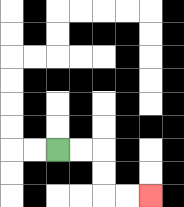{'start': '[2, 6]', 'end': '[6, 8]', 'path_directions': 'R,R,D,D,R,R', 'path_coordinates': '[[2, 6], [3, 6], [4, 6], [4, 7], [4, 8], [5, 8], [6, 8]]'}